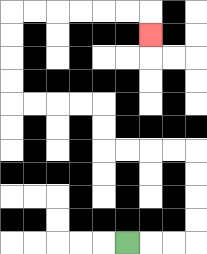{'start': '[5, 10]', 'end': '[6, 1]', 'path_directions': 'R,R,R,U,U,U,U,L,L,L,L,U,U,L,L,L,L,U,U,U,U,R,R,R,R,R,R,D', 'path_coordinates': '[[5, 10], [6, 10], [7, 10], [8, 10], [8, 9], [8, 8], [8, 7], [8, 6], [7, 6], [6, 6], [5, 6], [4, 6], [4, 5], [4, 4], [3, 4], [2, 4], [1, 4], [0, 4], [0, 3], [0, 2], [0, 1], [0, 0], [1, 0], [2, 0], [3, 0], [4, 0], [5, 0], [6, 0], [6, 1]]'}